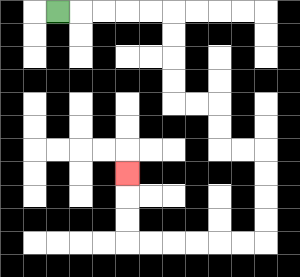{'start': '[2, 0]', 'end': '[5, 7]', 'path_directions': 'R,R,R,R,R,D,D,D,D,R,R,D,D,R,R,D,D,D,D,L,L,L,L,L,L,U,U,U', 'path_coordinates': '[[2, 0], [3, 0], [4, 0], [5, 0], [6, 0], [7, 0], [7, 1], [7, 2], [7, 3], [7, 4], [8, 4], [9, 4], [9, 5], [9, 6], [10, 6], [11, 6], [11, 7], [11, 8], [11, 9], [11, 10], [10, 10], [9, 10], [8, 10], [7, 10], [6, 10], [5, 10], [5, 9], [5, 8], [5, 7]]'}